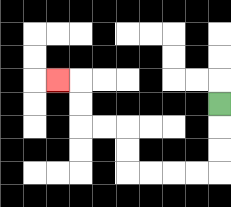{'start': '[9, 4]', 'end': '[2, 3]', 'path_directions': 'D,D,D,L,L,L,L,U,U,L,L,U,U,L', 'path_coordinates': '[[9, 4], [9, 5], [9, 6], [9, 7], [8, 7], [7, 7], [6, 7], [5, 7], [5, 6], [5, 5], [4, 5], [3, 5], [3, 4], [3, 3], [2, 3]]'}